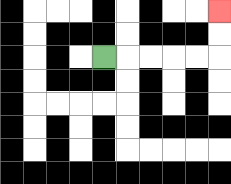{'start': '[4, 2]', 'end': '[9, 0]', 'path_directions': 'R,R,R,R,R,U,U', 'path_coordinates': '[[4, 2], [5, 2], [6, 2], [7, 2], [8, 2], [9, 2], [9, 1], [9, 0]]'}